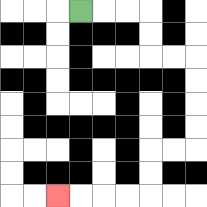{'start': '[3, 0]', 'end': '[2, 8]', 'path_directions': 'R,R,R,D,D,R,R,D,D,D,D,L,L,D,D,L,L,L,L', 'path_coordinates': '[[3, 0], [4, 0], [5, 0], [6, 0], [6, 1], [6, 2], [7, 2], [8, 2], [8, 3], [8, 4], [8, 5], [8, 6], [7, 6], [6, 6], [6, 7], [6, 8], [5, 8], [4, 8], [3, 8], [2, 8]]'}